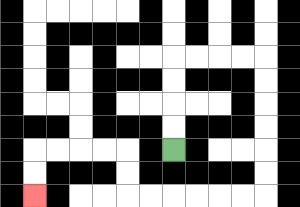{'start': '[7, 6]', 'end': '[1, 8]', 'path_directions': 'U,U,U,U,R,R,R,R,D,D,D,D,D,D,L,L,L,L,L,L,U,U,L,L,L,L,D,D', 'path_coordinates': '[[7, 6], [7, 5], [7, 4], [7, 3], [7, 2], [8, 2], [9, 2], [10, 2], [11, 2], [11, 3], [11, 4], [11, 5], [11, 6], [11, 7], [11, 8], [10, 8], [9, 8], [8, 8], [7, 8], [6, 8], [5, 8], [5, 7], [5, 6], [4, 6], [3, 6], [2, 6], [1, 6], [1, 7], [1, 8]]'}